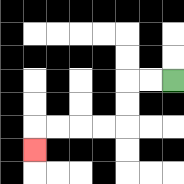{'start': '[7, 3]', 'end': '[1, 6]', 'path_directions': 'L,L,D,D,L,L,L,L,D', 'path_coordinates': '[[7, 3], [6, 3], [5, 3], [5, 4], [5, 5], [4, 5], [3, 5], [2, 5], [1, 5], [1, 6]]'}